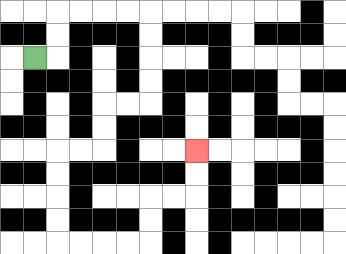{'start': '[1, 2]', 'end': '[8, 6]', 'path_directions': 'R,U,U,R,R,R,R,D,D,D,D,L,L,D,D,L,L,D,D,D,D,R,R,R,R,U,U,R,R,U,U', 'path_coordinates': '[[1, 2], [2, 2], [2, 1], [2, 0], [3, 0], [4, 0], [5, 0], [6, 0], [6, 1], [6, 2], [6, 3], [6, 4], [5, 4], [4, 4], [4, 5], [4, 6], [3, 6], [2, 6], [2, 7], [2, 8], [2, 9], [2, 10], [3, 10], [4, 10], [5, 10], [6, 10], [6, 9], [6, 8], [7, 8], [8, 8], [8, 7], [8, 6]]'}